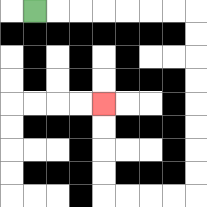{'start': '[1, 0]', 'end': '[4, 4]', 'path_directions': 'R,R,R,R,R,R,R,D,D,D,D,D,D,D,D,L,L,L,L,U,U,U,U', 'path_coordinates': '[[1, 0], [2, 0], [3, 0], [4, 0], [5, 0], [6, 0], [7, 0], [8, 0], [8, 1], [8, 2], [8, 3], [8, 4], [8, 5], [8, 6], [8, 7], [8, 8], [7, 8], [6, 8], [5, 8], [4, 8], [4, 7], [4, 6], [4, 5], [4, 4]]'}